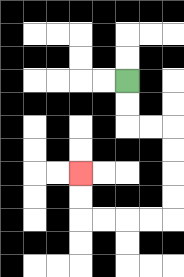{'start': '[5, 3]', 'end': '[3, 7]', 'path_directions': 'D,D,R,R,D,D,D,D,L,L,L,L,U,U', 'path_coordinates': '[[5, 3], [5, 4], [5, 5], [6, 5], [7, 5], [7, 6], [7, 7], [7, 8], [7, 9], [6, 9], [5, 9], [4, 9], [3, 9], [3, 8], [3, 7]]'}